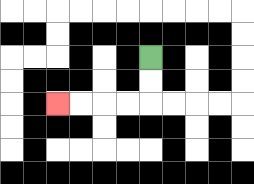{'start': '[6, 2]', 'end': '[2, 4]', 'path_directions': 'D,D,L,L,L,L', 'path_coordinates': '[[6, 2], [6, 3], [6, 4], [5, 4], [4, 4], [3, 4], [2, 4]]'}